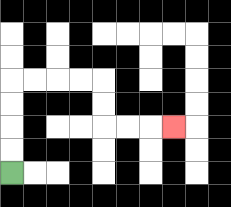{'start': '[0, 7]', 'end': '[7, 5]', 'path_directions': 'U,U,U,U,R,R,R,R,D,D,R,R,R', 'path_coordinates': '[[0, 7], [0, 6], [0, 5], [0, 4], [0, 3], [1, 3], [2, 3], [3, 3], [4, 3], [4, 4], [4, 5], [5, 5], [6, 5], [7, 5]]'}